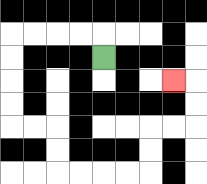{'start': '[4, 2]', 'end': '[7, 3]', 'path_directions': 'U,L,L,L,L,D,D,D,D,R,R,D,D,R,R,R,R,U,U,R,R,U,U,L', 'path_coordinates': '[[4, 2], [4, 1], [3, 1], [2, 1], [1, 1], [0, 1], [0, 2], [0, 3], [0, 4], [0, 5], [1, 5], [2, 5], [2, 6], [2, 7], [3, 7], [4, 7], [5, 7], [6, 7], [6, 6], [6, 5], [7, 5], [8, 5], [8, 4], [8, 3], [7, 3]]'}